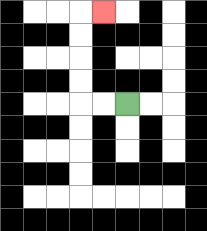{'start': '[5, 4]', 'end': '[4, 0]', 'path_directions': 'L,L,U,U,U,U,R', 'path_coordinates': '[[5, 4], [4, 4], [3, 4], [3, 3], [3, 2], [3, 1], [3, 0], [4, 0]]'}